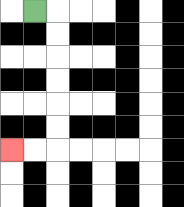{'start': '[1, 0]', 'end': '[0, 6]', 'path_directions': 'R,D,D,D,D,D,D,L,L', 'path_coordinates': '[[1, 0], [2, 0], [2, 1], [2, 2], [2, 3], [2, 4], [2, 5], [2, 6], [1, 6], [0, 6]]'}